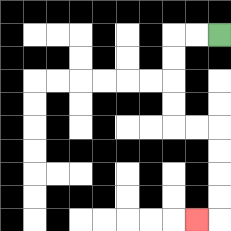{'start': '[9, 1]', 'end': '[8, 9]', 'path_directions': 'L,L,D,D,D,D,R,R,D,D,D,D,L', 'path_coordinates': '[[9, 1], [8, 1], [7, 1], [7, 2], [7, 3], [7, 4], [7, 5], [8, 5], [9, 5], [9, 6], [9, 7], [9, 8], [9, 9], [8, 9]]'}